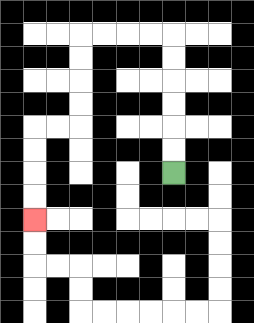{'start': '[7, 7]', 'end': '[1, 9]', 'path_directions': 'U,U,U,U,U,U,L,L,L,L,D,D,D,D,L,L,D,D,D,D', 'path_coordinates': '[[7, 7], [7, 6], [7, 5], [7, 4], [7, 3], [7, 2], [7, 1], [6, 1], [5, 1], [4, 1], [3, 1], [3, 2], [3, 3], [3, 4], [3, 5], [2, 5], [1, 5], [1, 6], [1, 7], [1, 8], [1, 9]]'}